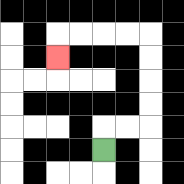{'start': '[4, 6]', 'end': '[2, 2]', 'path_directions': 'U,R,R,U,U,U,U,L,L,L,L,D', 'path_coordinates': '[[4, 6], [4, 5], [5, 5], [6, 5], [6, 4], [6, 3], [6, 2], [6, 1], [5, 1], [4, 1], [3, 1], [2, 1], [2, 2]]'}